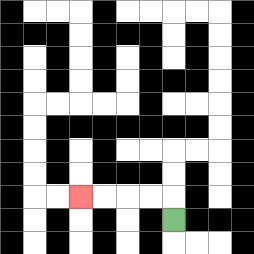{'start': '[7, 9]', 'end': '[3, 8]', 'path_directions': 'U,L,L,L,L', 'path_coordinates': '[[7, 9], [7, 8], [6, 8], [5, 8], [4, 8], [3, 8]]'}